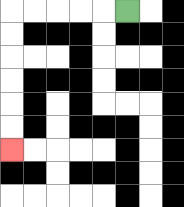{'start': '[5, 0]', 'end': '[0, 6]', 'path_directions': 'L,L,L,L,L,D,D,D,D,D,D', 'path_coordinates': '[[5, 0], [4, 0], [3, 0], [2, 0], [1, 0], [0, 0], [0, 1], [0, 2], [0, 3], [0, 4], [0, 5], [0, 6]]'}